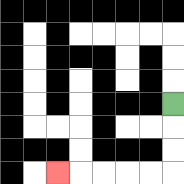{'start': '[7, 4]', 'end': '[2, 7]', 'path_directions': 'D,D,D,L,L,L,L,L', 'path_coordinates': '[[7, 4], [7, 5], [7, 6], [7, 7], [6, 7], [5, 7], [4, 7], [3, 7], [2, 7]]'}